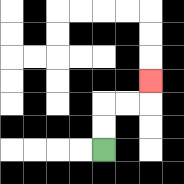{'start': '[4, 6]', 'end': '[6, 3]', 'path_directions': 'U,U,R,R,U', 'path_coordinates': '[[4, 6], [4, 5], [4, 4], [5, 4], [6, 4], [6, 3]]'}